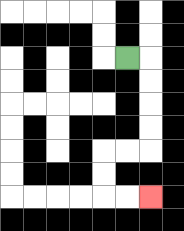{'start': '[5, 2]', 'end': '[6, 8]', 'path_directions': 'R,D,D,D,D,L,L,D,D,R,R', 'path_coordinates': '[[5, 2], [6, 2], [6, 3], [6, 4], [6, 5], [6, 6], [5, 6], [4, 6], [4, 7], [4, 8], [5, 8], [6, 8]]'}